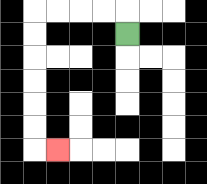{'start': '[5, 1]', 'end': '[2, 6]', 'path_directions': 'U,L,L,L,L,D,D,D,D,D,D,R', 'path_coordinates': '[[5, 1], [5, 0], [4, 0], [3, 0], [2, 0], [1, 0], [1, 1], [1, 2], [1, 3], [1, 4], [1, 5], [1, 6], [2, 6]]'}